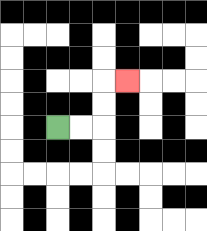{'start': '[2, 5]', 'end': '[5, 3]', 'path_directions': 'R,R,U,U,R', 'path_coordinates': '[[2, 5], [3, 5], [4, 5], [4, 4], [4, 3], [5, 3]]'}